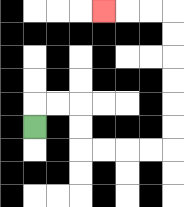{'start': '[1, 5]', 'end': '[4, 0]', 'path_directions': 'U,R,R,D,D,R,R,R,R,U,U,U,U,U,U,L,L,L', 'path_coordinates': '[[1, 5], [1, 4], [2, 4], [3, 4], [3, 5], [3, 6], [4, 6], [5, 6], [6, 6], [7, 6], [7, 5], [7, 4], [7, 3], [7, 2], [7, 1], [7, 0], [6, 0], [5, 0], [4, 0]]'}